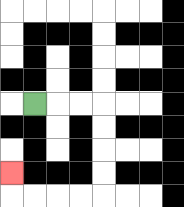{'start': '[1, 4]', 'end': '[0, 7]', 'path_directions': 'R,R,R,D,D,D,D,L,L,L,L,U', 'path_coordinates': '[[1, 4], [2, 4], [3, 4], [4, 4], [4, 5], [4, 6], [4, 7], [4, 8], [3, 8], [2, 8], [1, 8], [0, 8], [0, 7]]'}